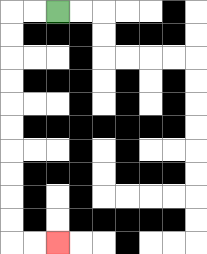{'start': '[2, 0]', 'end': '[2, 10]', 'path_directions': 'L,L,D,D,D,D,D,D,D,D,D,D,R,R', 'path_coordinates': '[[2, 0], [1, 0], [0, 0], [0, 1], [0, 2], [0, 3], [0, 4], [0, 5], [0, 6], [0, 7], [0, 8], [0, 9], [0, 10], [1, 10], [2, 10]]'}